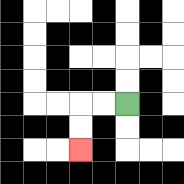{'start': '[5, 4]', 'end': '[3, 6]', 'path_directions': 'L,L,D,D', 'path_coordinates': '[[5, 4], [4, 4], [3, 4], [3, 5], [3, 6]]'}